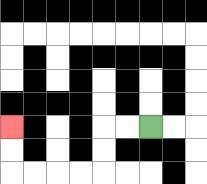{'start': '[6, 5]', 'end': '[0, 5]', 'path_directions': 'L,L,D,D,L,L,L,L,U,U', 'path_coordinates': '[[6, 5], [5, 5], [4, 5], [4, 6], [4, 7], [3, 7], [2, 7], [1, 7], [0, 7], [0, 6], [0, 5]]'}